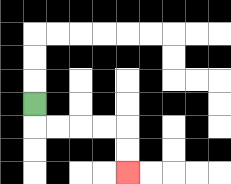{'start': '[1, 4]', 'end': '[5, 7]', 'path_directions': 'D,R,R,R,R,D,D', 'path_coordinates': '[[1, 4], [1, 5], [2, 5], [3, 5], [4, 5], [5, 5], [5, 6], [5, 7]]'}